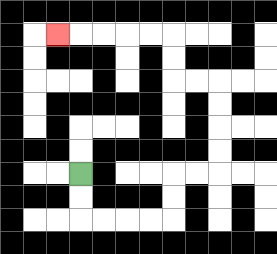{'start': '[3, 7]', 'end': '[2, 1]', 'path_directions': 'D,D,R,R,R,R,U,U,R,R,U,U,U,U,L,L,U,U,L,L,L,L,L', 'path_coordinates': '[[3, 7], [3, 8], [3, 9], [4, 9], [5, 9], [6, 9], [7, 9], [7, 8], [7, 7], [8, 7], [9, 7], [9, 6], [9, 5], [9, 4], [9, 3], [8, 3], [7, 3], [7, 2], [7, 1], [6, 1], [5, 1], [4, 1], [3, 1], [2, 1]]'}